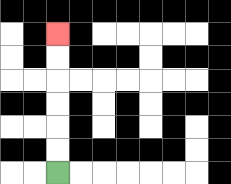{'start': '[2, 7]', 'end': '[2, 1]', 'path_directions': 'U,U,U,U,U,U', 'path_coordinates': '[[2, 7], [2, 6], [2, 5], [2, 4], [2, 3], [2, 2], [2, 1]]'}